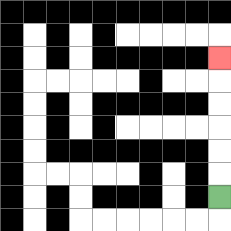{'start': '[9, 8]', 'end': '[9, 2]', 'path_directions': 'U,U,U,U,U,U', 'path_coordinates': '[[9, 8], [9, 7], [9, 6], [9, 5], [9, 4], [9, 3], [9, 2]]'}